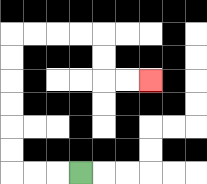{'start': '[3, 7]', 'end': '[6, 3]', 'path_directions': 'L,L,L,U,U,U,U,U,U,R,R,R,R,D,D,R,R', 'path_coordinates': '[[3, 7], [2, 7], [1, 7], [0, 7], [0, 6], [0, 5], [0, 4], [0, 3], [0, 2], [0, 1], [1, 1], [2, 1], [3, 1], [4, 1], [4, 2], [4, 3], [5, 3], [6, 3]]'}